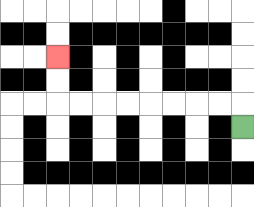{'start': '[10, 5]', 'end': '[2, 2]', 'path_directions': 'U,L,L,L,L,L,L,L,L,U,U', 'path_coordinates': '[[10, 5], [10, 4], [9, 4], [8, 4], [7, 4], [6, 4], [5, 4], [4, 4], [3, 4], [2, 4], [2, 3], [2, 2]]'}